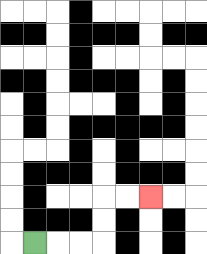{'start': '[1, 10]', 'end': '[6, 8]', 'path_directions': 'R,R,R,U,U,R,R', 'path_coordinates': '[[1, 10], [2, 10], [3, 10], [4, 10], [4, 9], [4, 8], [5, 8], [6, 8]]'}